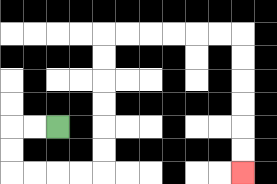{'start': '[2, 5]', 'end': '[10, 7]', 'path_directions': 'L,L,D,D,R,R,R,R,U,U,U,U,U,U,R,R,R,R,R,R,D,D,D,D,D,D', 'path_coordinates': '[[2, 5], [1, 5], [0, 5], [0, 6], [0, 7], [1, 7], [2, 7], [3, 7], [4, 7], [4, 6], [4, 5], [4, 4], [4, 3], [4, 2], [4, 1], [5, 1], [6, 1], [7, 1], [8, 1], [9, 1], [10, 1], [10, 2], [10, 3], [10, 4], [10, 5], [10, 6], [10, 7]]'}